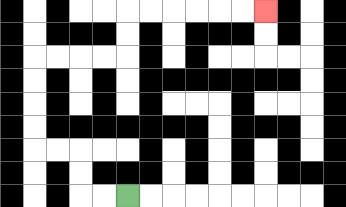{'start': '[5, 8]', 'end': '[11, 0]', 'path_directions': 'L,L,U,U,L,L,U,U,U,U,R,R,R,R,U,U,R,R,R,R,R,R', 'path_coordinates': '[[5, 8], [4, 8], [3, 8], [3, 7], [3, 6], [2, 6], [1, 6], [1, 5], [1, 4], [1, 3], [1, 2], [2, 2], [3, 2], [4, 2], [5, 2], [5, 1], [5, 0], [6, 0], [7, 0], [8, 0], [9, 0], [10, 0], [11, 0]]'}